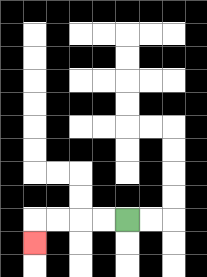{'start': '[5, 9]', 'end': '[1, 10]', 'path_directions': 'L,L,L,L,D', 'path_coordinates': '[[5, 9], [4, 9], [3, 9], [2, 9], [1, 9], [1, 10]]'}